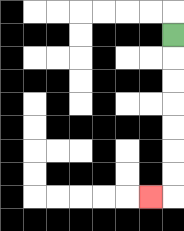{'start': '[7, 1]', 'end': '[6, 8]', 'path_directions': 'D,D,D,D,D,D,D,L', 'path_coordinates': '[[7, 1], [7, 2], [7, 3], [7, 4], [7, 5], [7, 6], [7, 7], [7, 8], [6, 8]]'}